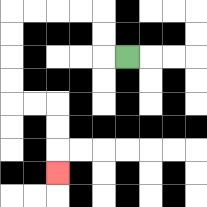{'start': '[5, 2]', 'end': '[2, 7]', 'path_directions': 'L,U,U,L,L,L,L,D,D,D,D,R,R,D,D,D', 'path_coordinates': '[[5, 2], [4, 2], [4, 1], [4, 0], [3, 0], [2, 0], [1, 0], [0, 0], [0, 1], [0, 2], [0, 3], [0, 4], [1, 4], [2, 4], [2, 5], [2, 6], [2, 7]]'}